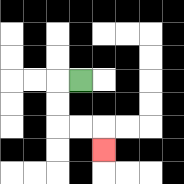{'start': '[3, 3]', 'end': '[4, 6]', 'path_directions': 'L,D,D,R,R,D', 'path_coordinates': '[[3, 3], [2, 3], [2, 4], [2, 5], [3, 5], [4, 5], [4, 6]]'}